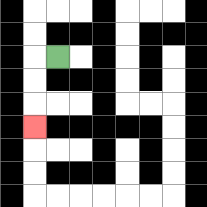{'start': '[2, 2]', 'end': '[1, 5]', 'path_directions': 'L,D,D,D', 'path_coordinates': '[[2, 2], [1, 2], [1, 3], [1, 4], [1, 5]]'}